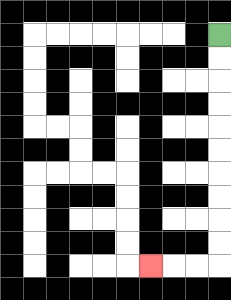{'start': '[9, 1]', 'end': '[6, 11]', 'path_directions': 'D,D,D,D,D,D,D,D,D,D,L,L,L', 'path_coordinates': '[[9, 1], [9, 2], [9, 3], [9, 4], [9, 5], [9, 6], [9, 7], [9, 8], [9, 9], [9, 10], [9, 11], [8, 11], [7, 11], [6, 11]]'}